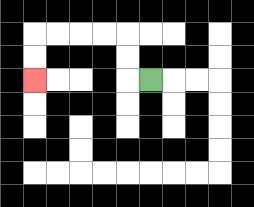{'start': '[6, 3]', 'end': '[1, 3]', 'path_directions': 'L,U,U,L,L,L,L,D,D', 'path_coordinates': '[[6, 3], [5, 3], [5, 2], [5, 1], [4, 1], [3, 1], [2, 1], [1, 1], [1, 2], [1, 3]]'}